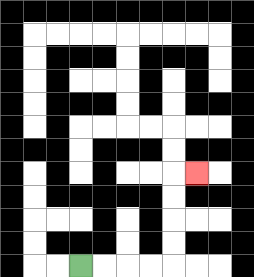{'start': '[3, 11]', 'end': '[8, 7]', 'path_directions': 'R,R,R,R,U,U,U,U,R', 'path_coordinates': '[[3, 11], [4, 11], [5, 11], [6, 11], [7, 11], [7, 10], [7, 9], [7, 8], [7, 7], [8, 7]]'}